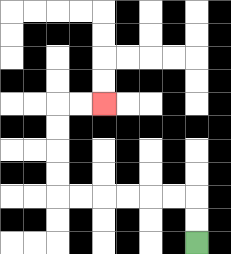{'start': '[8, 10]', 'end': '[4, 4]', 'path_directions': 'U,U,L,L,L,L,L,L,U,U,U,U,R,R', 'path_coordinates': '[[8, 10], [8, 9], [8, 8], [7, 8], [6, 8], [5, 8], [4, 8], [3, 8], [2, 8], [2, 7], [2, 6], [2, 5], [2, 4], [3, 4], [4, 4]]'}